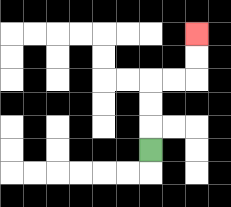{'start': '[6, 6]', 'end': '[8, 1]', 'path_directions': 'U,U,U,R,R,U,U', 'path_coordinates': '[[6, 6], [6, 5], [6, 4], [6, 3], [7, 3], [8, 3], [8, 2], [8, 1]]'}